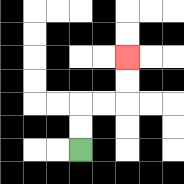{'start': '[3, 6]', 'end': '[5, 2]', 'path_directions': 'U,U,R,R,U,U', 'path_coordinates': '[[3, 6], [3, 5], [3, 4], [4, 4], [5, 4], [5, 3], [5, 2]]'}